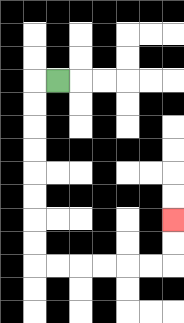{'start': '[2, 3]', 'end': '[7, 9]', 'path_directions': 'L,D,D,D,D,D,D,D,D,R,R,R,R,R,R,U,U', 'path_coordinates': '[[2, 3], [1, 3], [1, 4], [1, 5], [1, 6], [1, 7], [1, 8], [1, 9], [1, 10], [1, 11], [2, 11], [3, 11], [4, 11], [5, 11], [6, 11], [7, 11], [7, 10], [7, 9]]'}